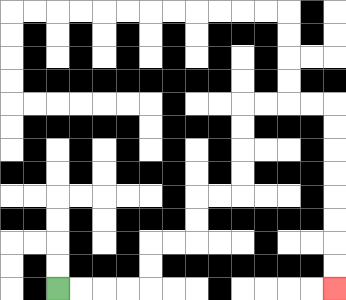{'start': '[2, 12]', 'end': '[14, 12]', 'path_directions': 'R,R,R,R,U,U,R,R,U,U,R,R,U,U,U,U,R,R,R,R,D,D,D,D,D,D,D,D', 'path_coordinates': '[[2, 12], [3, 12], [4, 12], [5, 12], [6, 12], [6, 11], [6, 10], [7, 10], [8, 10], [8, 9], [8, 8], [9, 8], [10, 8], [10, 7], [10, 6], [10, 5], [10, 4], [11, 4], [12, 4], [13, 4], [14, 4], [14, 5], [14, 6], [14, 7], [14, 8], [14, 9], [14, 10], [14, 11], [14, 12]]'}